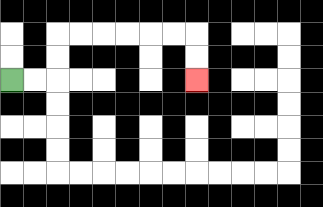{'start': '[0, 3]', 'end': '[8, 3]', 'path_directions': 'R,R,U,U,R,R,R,R,R,R,D,D', 'path_coordinates': '[[0, 3], [1, 3], [2, 3], [2, 2], [2, 1], [3, 1], [4, 1], [5, 1], [6, 1], [7, 1], [8, 1], [8, 2], [8, 3]]'}